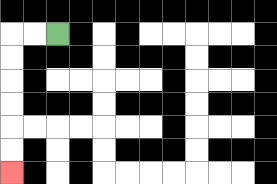{'start': '[2, 1]', 'end': '[0, 7]', 'path_directions': 'L,L,D,D,D,D,D,D', 'path_coordinates': '[[2, 1], [1, 1], [0, 1], [0, 2], [0, 3], [0, 4], [0, 5], [0, 6], [0, 7]]'}